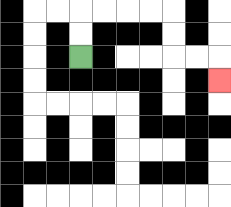{'start': '[3, 2]', 'end': '[9, 3]', 'path_directions': 'U,U,R,R,R,R,D,D,R,R,D', 'path_coordinates': '[[3, 2], [3, 1], [3, 0], [4, 0], [5, 0], [6, 0], [7, 0], [7, 1], [7, 2], [8, 2], [9, 2], [9, 3]]'}